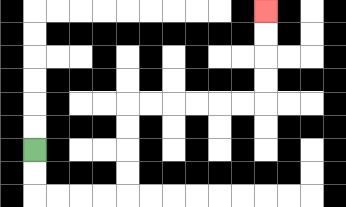{'start': '[1, 6]', 'end': '[11, 0]', 'path_directions': 'D,D,R,R,R,R,U,U,U,U,R,R,R,R,R,R,U,U,U,U', 'path_coordinates': '[[1, 6], [1, 7], [1, 8], [2, 8], [3, 8], [4, 8], [5, 8], [5, 7], [5, 6], [5, 5], [5, 4], [6, 4], [7, 4], [8, 4], [9, 4], [10, 4], [11, 4], [11, 3], [11, 2], [11, 1], [11, 0]]'}